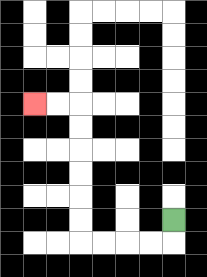{'start': '[7, 9]', 'end': '[1, 4]', 'path_directions': 'D,L,L,L,L,U,U,U,U,U,U,L,L', 'path_coordinates': '[[7, 9], [7, 10], [6, 10], [5, 10], [4, 10], [3, 10], [3, 9], [3, 8], [3, 7], [3, 6], [3, 5], [3, 4], [2, 4], [1, 4]]'}